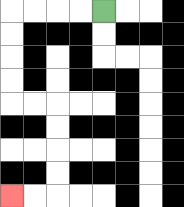{'start': '[4, 0]', 'end': '[0, 8]', 'path_directions': 'L,L,L,L,D,D,D,D,R,R,D,D,D,D,L,L', 'path_coordinates': '[[4, 0], [3, 0], [2, 0], [1, 0], [0, 0], [0, 1], [0, 2], [0, 3], [0, 4], [1, 4], [2, 4], [2, 5], [2, 6], [2, 7], [2, 8], [1, 8], [0, 8]]'}